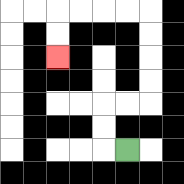{'start': '[5, 6]', 'end': '[2, 2]', 'path_directions': 'L,U,U,R,R,U,U,U,U,L,L,L,L,D,D', 'path_coordinates': '[[5, 6], [4, 6], [4, 5], [4, 4], [5, 4], [6, 4], [6, 3], [6, 2], [6, 1], [6, 0], [5, 0], [4, 0], [3, 0], [2, 0], [2, 1], [2, 2]]'}